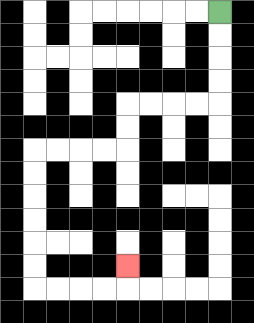{'start': '[9, 0]', 'end': '[5, 11]', 'path_directions': 'D,D,D,D,L,L,L,L,D,D,L,L,L,L,D,D,D,D,D,D,R,R,R,R,U', 'path_coordinates': '[[9, 0], [9, 1], [9, 2], [9, 3], [9, 4], [8, 4], [7, 4], [6, 4], [5, 4], [5, 5], [5, 6], [4, 6], [3, 6], [2, 6], [1, 6], [1, 7], [1, 8], [1, 9], [1, 10], [1, 11], [1, 12], [2, 12], [3, 12], [4, 12], [5, 12], [5, 11]]'}